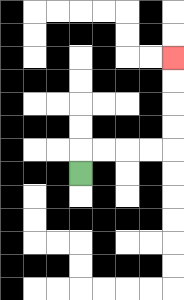{'start': '[3, 7]', 'end': '[7, 2]', 'path_directions': 'U,R,R,R,R,U,U,U,U', 'path_coordinates': '[[3, 7], [3, 6], [4, 6], [5, 6], [6, 6], [7, 6], [7, 5], [7, 4], [7, 3], [7, 2]]'}